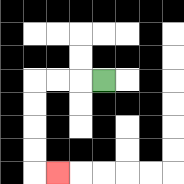{'start': '[4, 3]', 'end': '[2, 7]', 'path_directions': 'L,L,L,D,D,D,D,R', 'path_coordinates': '[[4, 3], [3, 3], [2, 3], [1, 3], [1, 4], [1, 5], [1, 6], [1, 7], [2, 7]]'}